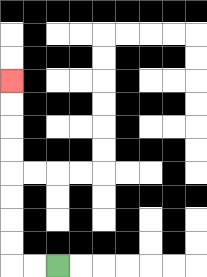{'start': '[2, 11]', 'end': '[0, 3]', 'path_directions': 'L,L,U,U,U,U,U,U,U,U', 'path_coordinates': '[[2, 11], [1, 11], [0, 11], [0, 10], [0, 9], [0, 8], [0, 7], [0, 6], [0, 5], [0, 4], [0, 3]]'}